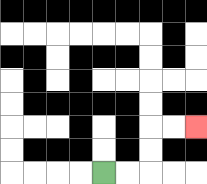{'start': '[4, 7]', 'end': '[8, 5]', 'path_directions': 'R,R,U,U,R,R', 'path_coordinates': '[[4, 7], [5, 7], [6, 7], [6, 6], [6, 5], [7, 5], [8, 5]]'}